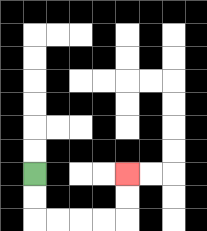{'start': '[1, 7]', 'end': '[5, 7]', 'path_directions': 'D,D,R,R,R,R,U,U', 'path_coordinates': '[[1, 7], [1, 8], [1, 9], [2, 9], [3, 9], [4, 9], [5, 9], [5, 8], [5, 7]]'}